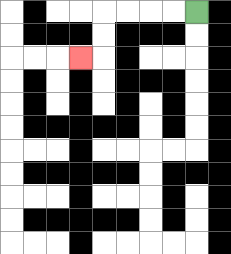{'start': '[8, 0]', 'end': '[3, 2]', 'path_directions': 'L,L,L,L,D,D,L', 'path_coordinates': '[[8, 0], [7, 0], [6, 0], [5, 0], [4, 0], [4, 1], [4, 2], [3, 2]]'}